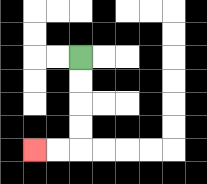{'start': '[3, 2]', 'end': '[1, 6]', 'path_directions': 'D,D,D,D,L,L', 'path_coordinates': '[[3, 2], [3, 3], [3, 4], [3, 5], [3, 6], [2, 6], [1, 6]]'}